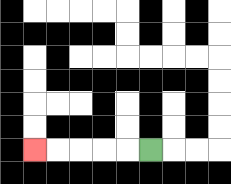{'start': '[6, 6]', 'end': '[1, 6]', 'path_directions': 'L,L,L,L,L', 'path_coordinates': '[[6, 6], [5, 6], [4, 6], [3, 6], [2, 6], [1, 6]]'}